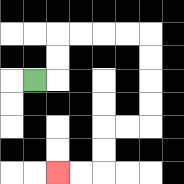{'start': '[1, 3]', 'end': '[2, 7]', 'path_directions': 'R,U,U,R,R,R,R,D,D,D,D,L,L,D,D,L,L', 'path_coordinates': '[[1, 3], [2, 3], [2, 2], [2, 1], [3, 1], [4, 1], [5, 1], [6, 1], [6, 2], [6, 3], [6, 4], [6, 5], [5, 5], [4, 5], [4, 6], [4, 7], [3, 7], [2, 7]]'}